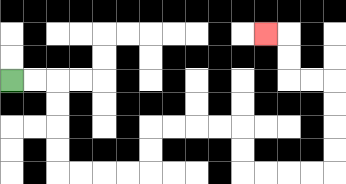{'start': '[0, 3]', 'end': '[11, 1]', 'path_directions': 'R,R,D,D,D,D,R,R,R,R,U,U,R,R,R,R,D,D,R,R,R,R,U,U,U,U,L,L,U,U,L', 'path_coordinates': '[[0, 3], [1, 3], [2, 3], [2, 4], [2, 5], [2, 6], [2, 7], [3, 7], [4, 7], [5, 7], [6, 7], [6, 6], [6, 5], [7, 5], [8, 5], [9, 5], [10, 5], [10, 6], [10, 7], [11, 7], [12, 7], [13, 7], [14, 7], [14, 6], [14, 5], [14, 4], [14, 3], [13, 3], [12, 3], [12, 2], [12, 1], [11, 1]]'}